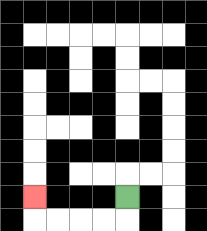{'start': '[5, 8]', 'end': '[1, 8]', 'path_directions': 'D,L,L,L,L,U', 'path_coordinates': '[[5, 8], [5, 9], [4, 9], [3, 9], [2, 9], [1, 9], [1, 8]]'}